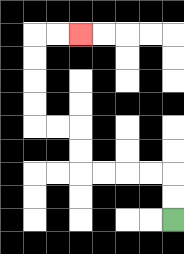{'start': '[7, 9]', 'end': '[3, 1]', 'path_directions': 'U,U,L,L,L,L,U,U,L,L,U,U,U,U,R,R', 'path_coordinates': '[[7, 9], [7, 8], [7, 7], [6, 7], [5, 7], [4, 7], [3, 7], [3, 6], [3, 5], [2, 5], [1, 5], [1, 4], [1, 3], [1, 2], [1, 1], [2, 1], [3, 1]]'}